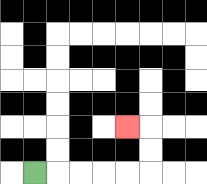{'start': '[1, 7]', 'end': '[5, 5]', 'path_directions': 'R,R,R,R,R,U,U,L', 'path_coordinates': '[[1, 7], [2, 7], [3, 7], [4, 7], [5, 7], [6, 7], [6, 6], [6, 5], [5, 5]]'}